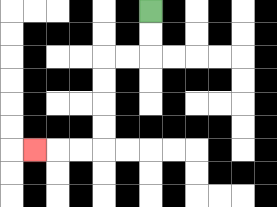{'start': '[6, 0]', 'end': '[1, 6]', 'path_directions': 'D,D,L,L,D,D,D,D,L,L,L', 'path_coordinates': '[[6, 0], [6, 1], [6, 2], [5, 2], [4, 2], [4, 3], [4, 4], [4, 5], [4, 6], [3, 6], [2, 6], [1, 6]]'}